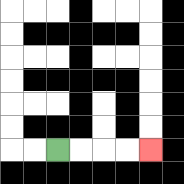{'start': '[2, 6]', 'end': '[6, 6]', 'path_directions': 'R,R,R,R', 'path_coordinates': '[[2, 6], [3, 6], [4, 6], [5, 6], [6, 6]]'}